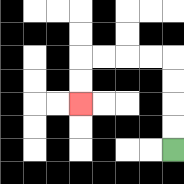{'start': '[7, 6]', 'end': '[3, 4]', 'path_directions': 'U,U,U,U,L,L,L,L,D,D', 'path_coordinates': '[[7, 6], [7, 5], [7, 4], [7, 3], [7, 2], [6, 2], [5, 2], [4, 2], [3, 2], [3, 3], [3, 4]]'}